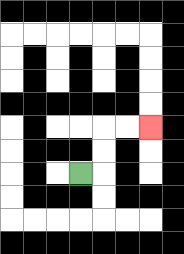{'start': '[3, 7]', 'end': '[6, 5]', 'path_directions': 'R,U,U,R,R', 'path_coordinates': '[[3, 7], [4, 7], [4, 6], [4, 5], [5, 5], [6, 5]]'}